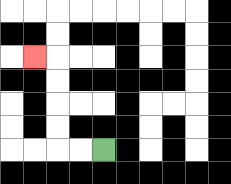{'start': '[4, 6]', 'end': '[1, 2]', 'path_directions': 'L,L,U,U,U,U,L', 'path_coordinates': '[[4, 6], [3, 6], [2, 6], [2, 5], [2, 4], [2, 3], [2, 2], [1, 2]]'}